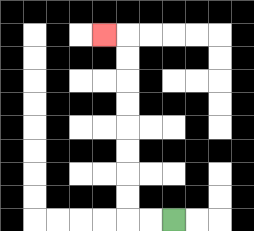{'start': '[7, 9]', 'end': '[4, 1]', 'path_directions': 'L,L,U,U,U,U,U,U,U,U,L', 'path_coordinates': '[[7, 9], [6, 9], [5, 9], [5, 8], [5, 7], [5, 6], [5, 5], [5, 4], [5, 3], [5, 2], [5, 1], [4, 1]]'}